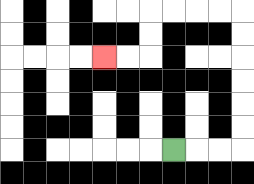{'start': '[7, 6]', 'end': '[4, 2]', 'path_directions': 'R,R,R,U,U,U,U,U,U,L,L,L,L,D,D,L,L', 'path_coordinates': '[[7, 6], [8, 6], [9, 6], [10, 6], [10, 5], [10, 4], [10, 3], [10, 2], [10, 1], [10, 0], [9, 0], [8, 0], [7, 0], [6, 0], [6, 1], [6, 2], [5, 2], [4, 2]]'}